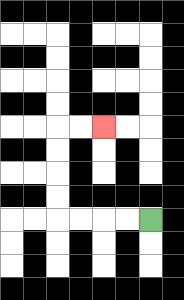{'start': '[6, 9]', 'end': '[4, 5]', 'path_directions': 'L,L,L,L,U,U,U,U,R,R', 'path_coordinates': '[[6, 9], [5, 9], [4, 9], [3, 9], [2, 9], [2, 8], [2, 7], [2, 6], [2, 5], [3, 5], [4, 5]]'}